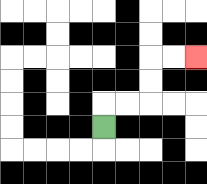{'start': '[4, 5]', 'end': '[8, 2]', 'path_directions': 'U,R,R,U,U,R,R', 'path_coordinates': '[[4, 5], [4, 4], [5, 4], [6, 4], [6, 3], [6, 2], [7, 2], [8, 2]]'}